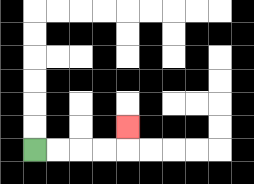{'start': '[1, 6]', 'end': '[5, 5]', 'path_directions': 'R,R,R,R,U', 'path_coordinates': '[[1, 6], [2, 6], [3, 6], [4, 6], [5, 6], [5, 5]]'}